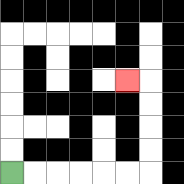{'start': '[0, 7]', 'end': '[5, 3]', 'path_directions': 'R,R,R,R,R,R,U,U,U,U,L', 'path_coordinates': '[[0, 7], [1, 7], [2, 7], [3, 7], [4, 7], [5, 7], [6, 7], [6, 6], [6, 5], [6, 4], [6, 3], [5, 3]]'}